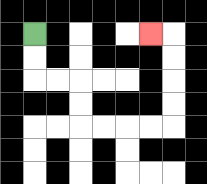{'start': '[1, 1]', 'end': '[6, 1]', 'path_directions': 'D,D,R,R,D,D,R,R,R,R,U,U,U,U,L', 'path_coordinates': '[[1, 1], [1, 2], [1, 3], [2, 3], [3, 3], [3, 4], [3, 5], [4, 5], [5, 5], [6, 5], [7, 5], [7, 4], [7, 3], [7, 2], [7, 1], [6, 1]]'}